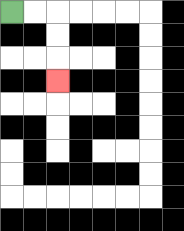{'start': '[0, 0]', 'end': '[2, 3]', 'path_directions': 'R,R,D,D,D', 'path_coordinates': '[[0, 0], [1, 0], [2, 0], [2, 1], [2, 2], [2, 3]]'}